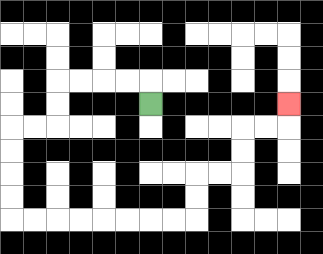{'start': '[6, 4]', 'end': '[12, 4]', 'path_directions': 'U,L,L,L,L,D,D,L,L,D,D,D,D,R,R,R,R,R,R,R,R,U,U,R,R,U,U,R,R,U', 'path_coordinates': '[[6, 4], [6, 3], [5, 3], [4, 3], [3, 3], [2, 3], [2, 4], [2, 5], [1, 5], [0, 5], [0, 6], [0, 7], [0, 8], [0, 9], [1, 9], [2, 9], [3, 9], [4, 9], [5, 9], [6, 9], [7, 9], [8, 9], [8, 8], [8, 7], [9, 7], [10, 7], [10, 6], [10, 5], [11, 5], [12, 5], [12, 4]]'}